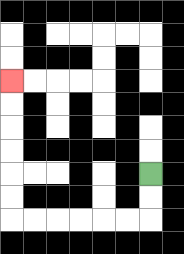{'start': '[6, 7]', 'end': '[0, 3]', 'path_directions': 'D,D,L,L,L,L,L,L,U,U,U,U,U,U', 'path_coordinates': '[[6, 7], [6, 8], [6, 9], [5, 9], [4, 9], [3, 9], [2, 9], [1, 9], [0, 9], [0, 8], [0, 7], [0, 6], [0, 5], [0, 4], [0, 3]]'}